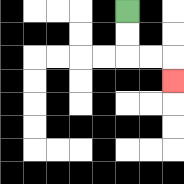{'start': '[5, 0]', 'end': '[7, 3]', 'path_directions': 'D,D,R,R,D', 'path_coordinates': '[[5, 0], [5, 1], [5, 2], [6, 2], [7, 2], [7, 3]]'}